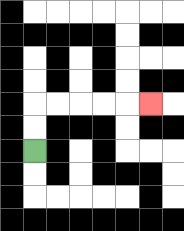{'start': '[1, 6]', 'end': '[6, 4]', 'path_directions': 'U,U,R,R,R,R,R', 'path_coordinates': '[[1, 6], [1, 5], [1, 4], [2, 4], [3, 4], [4, 4], [5, 4], [6, 4]]'}